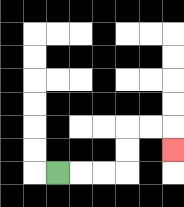{'start': '[2, 7]', 'end': '[7, 6]', 'path_directions': 'R,R,R,U,U,R,R,D', 'path_coordinates': '[[2, 7], [3, 7], [4, 7], [5, 7], [5, 6], [5, 5], [6, 5], [7, 5], [7, 6]]'}